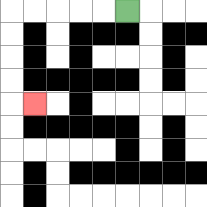{'start': '[5, 0]', 'end': '[1, 4]', 'path_directions': 'L,L,L,L,L,D,D,D,D,R', 'path_coordinates': '[[5, 0], [4, 0], [3, 0], [2, 0], [1, 0], [0, 0], [0, 1], [0, 2], [0, 3], [0, 4], [1, 4]]'}